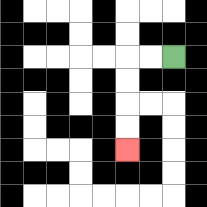{'start': '[7, 2]', 'end': '[5, 6]', 'path_directions': 'L,L,D,D,D,D', 'path_coordinates': '[[7, 2], [6, 2], [5, 2], [5, 3], [5, 4], [5, 5], [5, 6]]'}